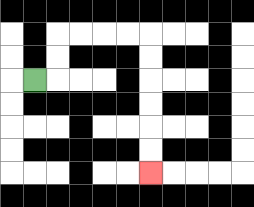{'start': '[1, 3]', 'end': '[6, 7]', 'path_directions': 'R,U,U,R,R,R,R,D,D,D,D,D,D', 'path_coordinates': '[[1, 3], [2, 3], [2, 2], [2, 1], [3, 1], [4, 1], [5, 1], [6, 1], [6, 2], [6, 3], [6, 4], [6, 5], [6, 6], [6, 7]]'}